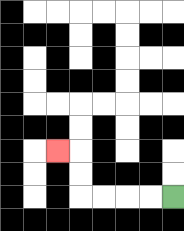{'start': '[7, 8]', 'end': '[2, 6]', 'path_directions': 'L,L,L,L,U,U,L', 'path_coordinates': '[[7, 8], [6, 8], [5, 8], [4, 8], [3, 8], [3, 7], [3, 6], [2, 6]]'}